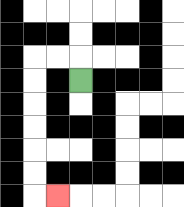{'start': '[3, 3]', 'end': '[2, 8]', 'path_directions': 'U,L,L,D,D,D,D,D,D,R', 'path_coordinates': '[[3, 3], [3, 2], [2, 2], [1, 2], [1, 3], [1, 4], [1, 5], [1, 6], [1, 7], [1, 8], [2, 8]]'}